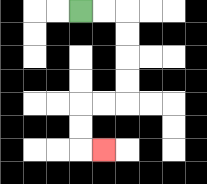{'start': '[3, 0]', 'end': '[4, 6]', 'path_directions': 'R,R,D,D,D,D,L,L,D,D,R', 'path_coordinates': '[[3, 0], [4, 0], [5, 0], [5, 1], [5, 2], [5, 3], [5, 4], [4, 4], [3, 4], [3, 5], [3, 6], [4, 6]]'}